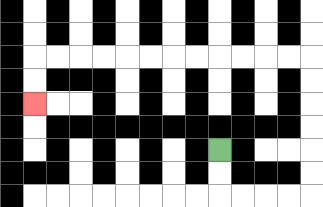{'start': '[9, 6]', 'end': '[1, 4]', 'path_directions': 'D,D,R,R,R,R,U,U,U,U,U,U,L,L,L,L,L,L,L,L,L,L,L,L,D,D', 'path_coordinates': '[[9, 6], [9, 7], [9, 8], [10, 8], [11, 8], [12, 8], [13, 8], [13, 7], [13, 6], [13, 5], [13, 4], [13, 3], [13, 2], [12, 2], [11, 2], [10, 2], [9, 2], [8, 2], [7, 2], [6, 2], [5, 2], [4, 2], [3, 2], [2, 2], [1, 2], [1, 3], [1, 4]]'}